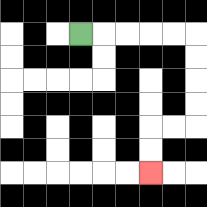{'start': '[3, 1]', 'end': '[6, 7]', 'path_directions': 'R,R,R,R,R,D,D,D,D,L,L,D,D', 'path_coordinates': '[[3, 1], [4, 1], [5, 1], [6, 1], [7, 1], [8, 1], [8, 2], [8, 3], [8, 4], [8, 5], [7, 5], [6, 5], [6, 6], [6, 7]]'}